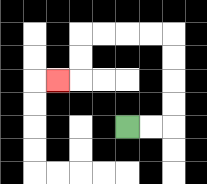{'start': '[5, 5]', 'end': '[2, 3]', 'path_directions': 'R,R,U,U,U,U,L,L,L,L,D,D,L', 'path_coordinates': '[[5, 5], [6, 5], [7, 5], [7, 4], [7, 3], [7, 2], [7, 1], [6, 1], [5, 1], [4, 1], [3, 1], [3, 2], [3, 3], [2, 3]]'}